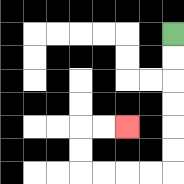{'start': '[7, 1]', 'end': '[5, 5]', 'path_directions': 'D,D,D,D,D,D,L,L,L,L,U,U,R,R', 'path_coordinates': '[[7, 1], [7, 2], [7, 3], [7, 4], [7, 5], [7, 6], [7, 7], [6, 7], [5, 7], [4, 7], [3, 7], [3, 6], [3, 5], [4, 5], [5, 5]]'}